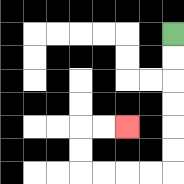{'start': '[7, 1]', 'end': '[5, 5]', 'path_directions': 'D,D,D,D,D,D,L,L,L,L,U,U,R,R', 'path_coordinates': '[[7, 1], [7, 2], [7, 3], [7, 4], [7, 5], [7, 6], [7, 7], [6, 7], [5, 7], [4, 7], [3, 7], [3, 6], [3, 5], [4, 5], [5, 5]]'}